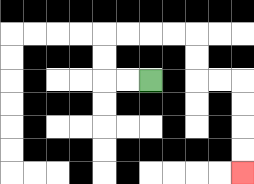{'start': '[6, 3]', 'end': '[10, 7]', 'path_directions': 'L,L,U,U,R,R,R,R,D,D,R,R,D,D,D,D', 'path_coordinates': '[[6, 3], [5, 3], [4, 3], [4, 2], [4, 1], [5, 1], [6, 1], [7, 1], [8, 1], [8, 2], [8, 3], [9, 3], [10, 3], [10, 4], [10, 5], [10, 6], [10, 7]]'}